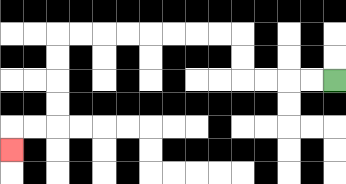{'start': '[14, 3]', 'end': '[0, 6]', 'path_directions': 'L,L,L,L,U,U,L,L,L,L,L,L,L,L,D,D,D,D,L,L,D', 'path_coordinates': '[[14, 3], [13, 3], [12, 3], [11, 3], [10, 3], [10, 2], [10, 1], [9, 1], [8, 1], [7, 1], [6, 1], [5, 1], [4, 1], [3, 1], [2, 1], [2, 2], [2, 3], [2, 4], [2, 5], [1, 5], [0, 5], [0, 6]]'}